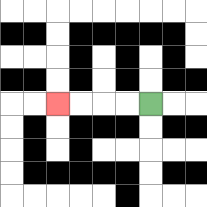{'start': '[6, 4]', 'end': '[2, 4]', 'path_directions': 'L,L,L,L', 'path_coordinates': '[[6, 4], [5, 4], [4, 4], [3, 4], [2, 4]]'}